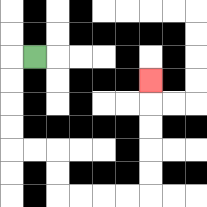{'start': '[1, 2]', 'end': '[6, 3]', 'path_directions': 'L,D,D,D,D,R,R,D,D,R,R,R,R,U,U,U,U,U', 'path_coordinates': '[[1, 2], [0, 2], [0, 3], [0, 4], [0, 5], [0, 6], [1, 6], [2, 6], [2, 7], [2, 8], [3, 8], [4, 8], [5, 8], [6, 8], [6, 7], [6, 6], [6, 5], [6, 4], [6, 3]]'}